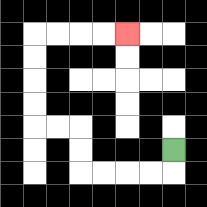{'start': '[7, 6]', 'end': '[5, 1]', 'path_directions': 'D,L,L,L,L,U,U,L,L,U,U,U,U,R,R,R,R', 'path_coordinates': '[[7, 6], [7, 7], [6, 7], [5, 7], [4, 7], [3, 7], [3, 6], [3, 5], [2, 5], [1, 5], [1, 4], [1, 3], [1, 2], [1, 1], [2, 1], [3, 1], [4, 1], [5, 1]]'}